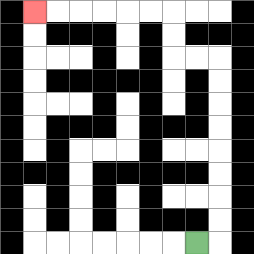{'start': '[8, 10]', 'end': '[1, 0]', 'path_directions': 'R,U,U,U,U,U,U,U,U,L,L,U,U,L,L,L,L,L,L', 'path_coordinates': '[[8, 10], [9, 10], [9, 9], [9, 8], [9, 7], [9, 6], [9, 5], [9, 4], [9, 3], [9, 2], [8, 2], [7, 2], [7, 1], [7, 0], [6, 0], [5, 0], [4, 0], [3, 0], [2, 0], [1, 0]]'}